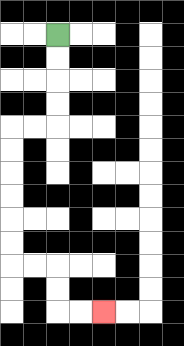{'start': '[2, 1]', 'end': '[4, 13]', 'path_directions': 'D,D,D,D,L,L,D,D,D,D,D,D,R,R,D,D,R,R', 'path_coordinates': '[[2, 1], [2, 2], [2, 3], [2, 4], [2, 5], [1, 5], [0, 5], [0, 6], [0, 7], [0, 8], [0, 9], [0, 10], [0, 11], [1, 11], [2, 11], [2, 12], [2, 13], [3, 13], [4, 13]]'}